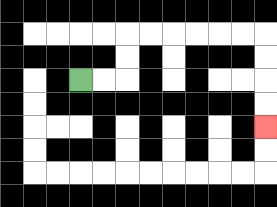{'start': '[3, 3]', 'end': '[11, 5]', 'path_directions': 'R,R,U,U,R,R,R,R,R,R,D,D,D,D', 'path_coordinates': '[[3, 3], [4, 3], [5, 3], [5, 2], [5, 1], [6, 1], [7, 1], [8, 1], [9, 1], [10, 1], [11, 1], [11, 2], [11, 3], [11, 4], [11, 5]]'}